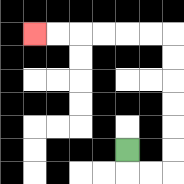{'start': '[5, 6]', 'end': '[1, 1]', 'path_directions': 'D,R,R,U,U,U,U,U,U,L,L,L,L,L,L', 'path_coordinates': '[[5, 6], [5, 7], [6, 7], [7, 7], [7, 6], [7, 5], [7, 4], [7, 3], [7, 2], [7, 1], [6, 1], [5, 1], [4, 1], [3, 1], [2, 1], [1, 1]]'}